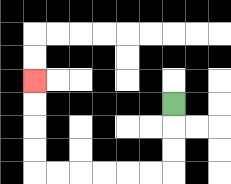{'start': '[7, 4]', 'end': '[1, 3]', 'path_directions': 'D,D,D,L,L,L,L,L,L,U,U,U,U', 'path_coordinates': '[[7, 4], [7, 5], [7, 6], [7, 7], [6, 7], [5, 7], [4, 7], [3, 7], [2, 7], [1, 7], [1, 6], [1, 5], [1, 4], [1, 3]]'}